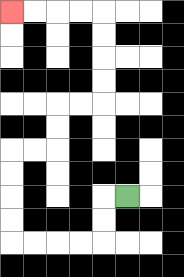{'start': '[5, 8]', 'end': '[0, 0]', 'path_directions': 'L,D,D,L,L,L,L,U,U,U,U,R,R,U,U,R,R,U,U,U,U,L,L,L,L', 'path_coordinates': '[[5, 8], [4, 8], [4, 9], [4, 10], [3, 10], [2, 10], [1, 10], [0, 10], [0, 9], [0, 8], [0, 7], [0, 6], [1, 6], [2, 6], [2, 5], [2, 4], [3, 4], [4, 4], [4, 3], [4, 2], [4, 1], [4, 0], [3, 0], [2, 0], [1, 0], [0, 0]]'}